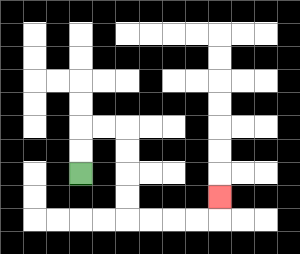{'start': '[3, 7]', 'end': '[9, 8]', 'path_directions': 'U,U,R,R,D,D,D,D,R,R,R,R,U', 'path_coordinates': '[[3, 7], [3, 6], [3, 5], [4, 5], [5, 5], [5, 6], [5, 7], [5, 8], [5, 9], [6, 9], [7, 9], [8, 9], [9, 9], [9, 8]]'}